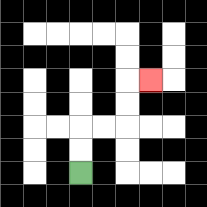{'start': '[3, 7]', 'end': '[6, 3]', 'path_directions': 'U,U,R,R,U,U,R', 'path_coordinates': '[[3, 7], [3, 6], [3, 5], [4, 5], [5, 5], [5, 4], [5, 3], [6, 3]]'}